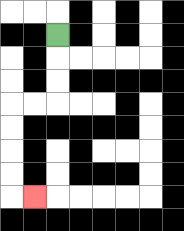{'start': '[2, 1]', 'end': '[1, 8]', 'path_directions': 'D,D,D,L,L,D,D,D,D,R', 'path_coordinates': '[[2, 1], [2, 2], [2, 3], [2, 4], [1, 4], [0, 4], [0, 5], [0, 6], [0, 7], [0, 8], [1, 8]]'}